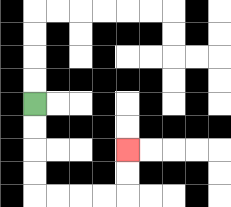{'start': '[1, 4]', 'end': '[5, 6]', 'path_directions': 'D,D,D,D,R,R,R,R,U,U', 'path_coordinates': '[[1, 4], [1, 5], [1, 6], [1, 7], [1, 8], [2, 8], [3, 8], [4, 8], [5, 8], [5, 7], [5, 6]]'}